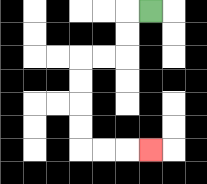{'start': '[6, 0]', 'end': '[6, 6]', 'path_directions': 'L,D,D,L,L,D,D,D,D,R,R,R', 'path_coordinates': '[[6, 0], [5, 0], [5, 1], [5, 2], [4, 2], [3, 2], [3, 3], [3, 4], [3, 5], [3, 6], [4, 6], [5, 6], [6, 6]]'}